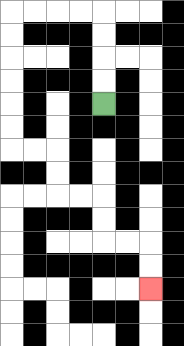{'start': '[4, 4]', 'end': '[6, 12]', 'path_directions': 'U,U,U,U,L,L,L,L,D,D,D,D,D,D,R,R,D,D,R,R,D,D,R,R,D,D', 'path_coordinates': '[[4, 4], [4, 3], [4, 2], [4, 1], [4, 0], [3, 0], [2, 0], [1, 0], [0, 0], [0, 1], [0, 2], [0, 3], [0, 4], [0, 5], [0, 6], [1, 6], [2, 6], [2, 7], [2, 8], [3, 8], [4, 8], [4, 9], [4, 10], [5, 10], [6, 10], [6, 11], [6, 12]]'}